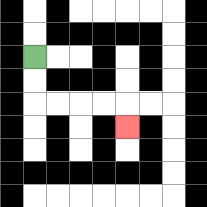{'start': '[1, 2]', 'end': '[5, 5]', 'path_directions': 'D,D,R,R,R,R,D', 'path_coordinates': '[[1, 2], [1, 3], [1, 4], [2, 4], [3, 4], [4, 4], [5, 4], [5, 5]]'}